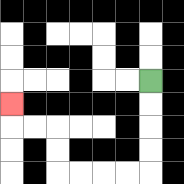{'start': '[6, 3]', 'end': '[0, 4]', 'path_directions': 'D,D,D,D,L,L,L,L,U,U,L,L,U', 'path_coordinates': '[[6, 3], [6, 4], [6, 5], [6, 6], [6, 7], [5, 7], [4, 7], [3, 7], [2, 7], [2, 6], [2, 5], [1, 5], [0, 5], [0, 4]]'}